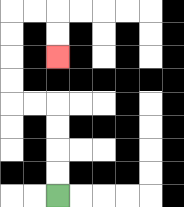{'start': '[2, 8]', 'end': '[2, 2]', 'path_directions': 'U,U,U,U,L,L,U,U,U,U,R,R,D,D', 'path_coordinates': '[[2, 8], [2, 7], [2, 6], [2, 5], [2, 4], [1, 4], [0, 4], [0, 3], [0, 2], [0, 1], [0, 0], [1, 0], [2, 0], [2, 1], [2, 2]]'}